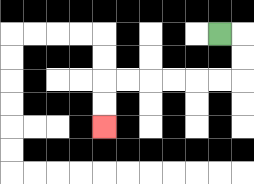{'start': '[9, 1]', 'end': '[4, 5]', 'path_directions': 'R,D,D,L,L,L,L,L,L,D,D', 'path_coordinates': '[[9, 1], [10, 1], [10, 2], [10, 3], [9, 3], [8, 3], [7, 3], [6, 3], [5, 3], [4, 3], [4, 4], [4, 5]]'}